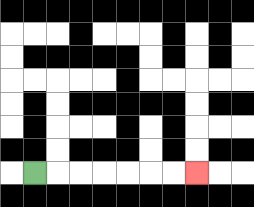{'start': '[1, 7]', 'end': '[8, 7]', 'path_directions': 'R,R,R,R,R,R,R', 'path_coordinates': '[[1, 7], [2, 7], [3, 7], [4, 7], [5, 7], [6, 7], [7, 7], [8, 7]]'}